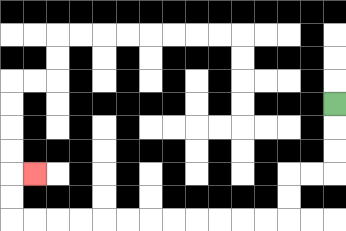{'start': '[14, 4]', 'end': '[1, 7]', 'path_directions': 'D,D,D,L,L,D,D,L,L,L,L,L,L,L,L,L,L,L,L,U,U,R', 'path_coordinates': '[[14, 4], [14, 5], [14, 6], [14, 7], [13, 7], [12, 7], [12, 8], [12, 9], [11, 9], [10, 9], [9, 9], [8, 9], [7, 9], [6, 9], [5, 9], [4, 9], [3, 9], [2, 9], [1, 9], [0, 9], [0, 8], [0, 7], [1, 7]]'}